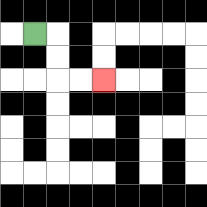{'start': '[1, 1]', 'end': '[4, 3]', 'path_directions': 'R,D,D,R,R', 'path_coordinates': '[[1, 1], [2, 1], [2, 2], [2, 3], [3, 3], [4, 3]]'}